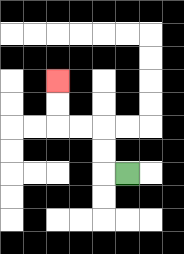{'start': '[5, 7]', 'end': '[2, 3]', 'path_directions': 'L,U,U,L,L,U,U', 'path_coordinates': '[[5, 7], [4, 7], [4, 6], [4, 5], [3, 5], [2, 5], [2, 4], [2, 3]]'}